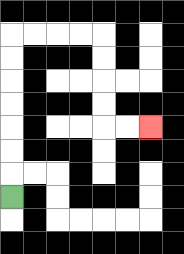{'start': '[0, 8]', 'end': '[6, 5]', 'path_directions': 'U,U,U,U,U,U,U,R,R,R,R,D,D,D,D,R,R', 'path_coordinates': '[[0, 8], [0, 7], [0, 6], [0, 5], [0, 4], [0, 3], [0, 2], [0, 1], [1, 1], [2, 1], [3, 1], [4, 1], [4, 2], [4, 3], [4, 4], [4, 5], [5, 5], [6, 5]]'}